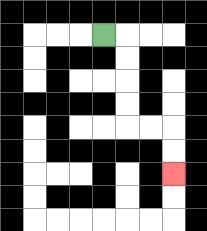{'start': '[4, 1]', 'end': '[7, 7]', 'path_directions': 'R,D,D,D,D,R,R,D,D', 'path_coordinates': '[[4, 1], [5, 1], [5, 2], [5, 3], [5, 4], [5, 5], [6, 5], [7, 5], [7, 6], [7, 7]]'}